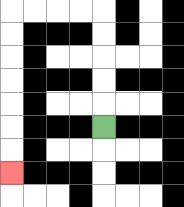{'start': '[4, 5]', 'end': '[0, 7]', 'path_directions': 'U,U,U,U,U,L,L,L,L,D,D,D,D,D,D,D', 'path_coordinates': '[[4, 5], [4, 4], [4, 3], [4, 2], [4, 1], [4, 0], [3, 0], [2, 0], [1, 0], [0, 0], [0, 1], [0, 2], [0, 3], [0, 4], [0, 5], [0, 6], [0, 7]]'}